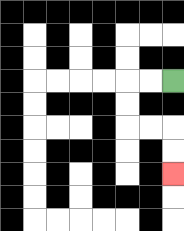{'start': '[7, 3]', 'end': '[7, 7]', 'path_directions': 'L,L,D,D,R,R,D,D', 'path_coordinates': '[[7, 3], [6, 3], [5, 3], [5, 4], [5, 5], [6, 5], [7, 5], [7, 6], [7, 7]]'}